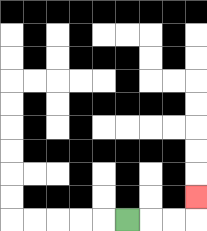{'start': '[5, 9]', 'end': '[8, 8]', 'path_directions': 'R,R,R,U', 'path_coordinates': '[[5, 9], [6, 9], [7, 9], [8, 9], [8, 8]]'}